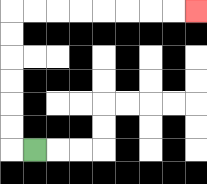{'start': '[1, 6]', 'end': '[8, 0]', 'path_directions': 'L,U,U,U,U,U,U,R,R,R,R,R,R,R,R', 'path_coordinates': '[[1, 6], [0, 6], [0, 5], [0, 4], [0, 3], [0, 2], [0, 1], [0, 0], [1, 0], [2, 0], [3, 0], [4, 0], [5, 0], [6, 0], [7, 0], [8, 0]]'}